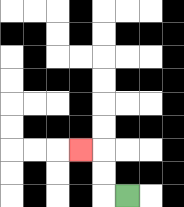{'start': '[5, 8]', 'end': '[3, 6]', 'path_directions': 'L,U,U,L', 'path_coordinates': '[[5, 8], [4, 8], [4, 7], [4, 6], [3, 6]]'}